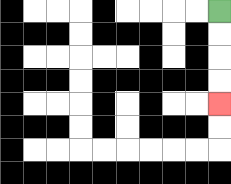{'start': '[9, 0]', 'end': '[9, 4]', 'path_directions': 'D,D,D,D', 'path_coordinates': '[[9, 0], [9, 1], [9, 2], [9, 3], [9, 4]]'}